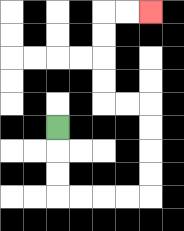{'start': '[2, 5]', 'end': '[6, 0]', 'path_directions': 'D,D,D,R,R,R,R,U,U,U,U,L,L,U,U,U,U,R,R', 'path_coordinates': '[[2, 5], [2, 6], [2, 7], [2, 8], [3, 8], [4, 8], [5, 8], [6, 8], [6, 7], [6, 6], [6, 5], [6, 4], [5, 4], [4, 4], [4, 3], [4, 2], [4, 1], [4, 0], [5, 0], [6, 0]]'}